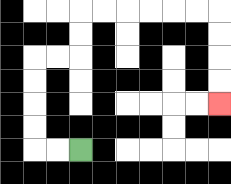{'start': '[3, 6]', 'end': '[9, 4]', 'path_directions': 'L,L,U,U,U,U,R,R,U,U,R,R,R,R,R,R,D,D,D,D', 'path_coordinates': '[[3, 6], [2, 6], [1, 6], [1, 5], [1, 4], [1, 3], [1, 2], [2, 2], [3, 2], [3, 1], [3, 0], [4, 0], [5, 0], [6, 0], [7, 0], [8, 0], [9, 0], [9, 1], [9, 2], [9, 3], [9, 4]]'}